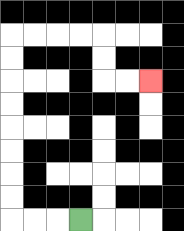{'start': '[3, 9]', 'end': '[6, 3]', 'path_directions': 'L,L,L,U,U,U,U,U,U,U,U,R,R,R,R,D,D,R,R', 'path_coordinates': '[[3, 9], [2, 9], [1, 9], [0, 9], [0, 8], [0, 7], [0, 6], [0, 5], [0, 4], [0, 3], [0, 2], [0, 1], [1, 1], [2, 1], [3, 1], [4, 1], [4, 2], [4, 3], [5, 3], [6, 3]]'}